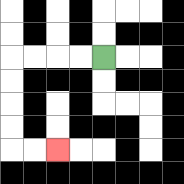{'start': '[4, 2]', 'end': '[2, 6]', 'path_directions': 'L,L,L,L,D,D,D,D,R,R', 'path_coordinates': '[[4, 2], [3, 2], [2, 2], [1, 2], [0, 2], [0, 3], [0, 4], [0, 5], [0, 6], [1, 6], [2, 6]]'}